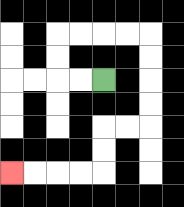{'start': '[4, 3]', 'end': '[0, 7]', 'path_directions': 'L,L,U,U,R,R,R,R,D,D,D,D,L,L,D,D,L,L,L,L', 'path_coordinates': '[[4, 3], [3, 3], [2, 3], [2, 2], [2, 1], [3, 1], [4, 1], [5, 1], [6, 1], [6, 2], [6, 3], [6, 4], [6, 5], [5, 5], [4, 5], [4, 6], [4, 7], [3, 7], [2, 7], [1, 7], [0, 7]]'}